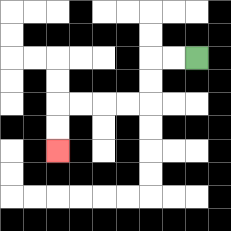{'start': '[8, 2]', 'end': '[2, 6]', 'path_directions': 'L,L,D,D,L,L,L,L,D,D', 'path_coordinates': '[[8, 2], [7, 2], [6, 2], [6, 3], [6, 4], [5, 4], [4, 4], [3, 4], [2, 4], [2, 5], [2, 6]]'}